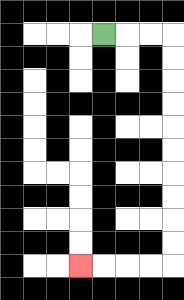{'start': '[4, 1]', 'end': '[3, 11]', 'path_directions': 'R,R,R,D,D,D,D,D,D,D,D,D,D,L,L,L,L', 'path_coordinates': '[[4, 1], [5, 1], [6, 1], [7, 1], [7, 2], [7, 3], [7, 4], [7, 5], [7, 6], [7, 7], [7, 8], [7, 9], [7, 10], [7, 11], [6, 11], [5, 11], [4, 11], [3, 11]]'}